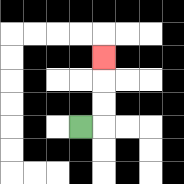{'start': '[3, 5]', 'end': '[4, 2]', 'path_directions': 'R,U,U,U', 'path_coordinates': '[[3, 5], [4, 5], [4, 4], [4, 3], [4, 2]]'}